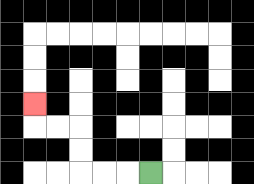{'start': '[6, 7]', 'end': '[1, 4]', 'path_directions': 'L,L,L,U,U,L,L,U', 'path_coordinates': '[[6, 7], [5, 7], [4, 7], [3, 7], [3, 6], [3, 5], [2, 5], [1, 5], [1, 4]]'}